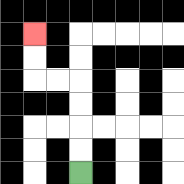{'start': '[3, 7]', 'end': '[1, 1]', 'path_directions': 'U,U,U,U,L,L,U,U', 'path_coordinates': '[[3, 7], [3, 6], [3, 5], [3, 4], [3, 3], [2, 3], [1, 3], [1, 2], [1, 1]]'}